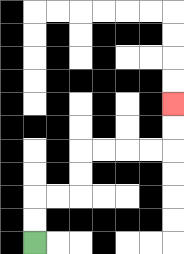{'start': '[1, 10]', 'end': '[7, 4]', 'path_directions': 'U,U,R,R,U,U,R,R,R,R,U,U', 'path_coordinates': '[[1, 10], [1, 9], [1, 8], [2, 8], [3, 8], [3, 7], [3, 6], [4, 6], [5, 6], [6, 6], [7, 6], [7, 5], [7, 4]]'}